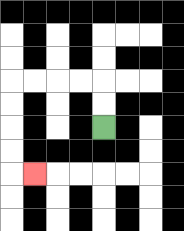{'start': '[4, 5]', 'end': '[1, 7]', 'path_directions': 'U,U,L,L,L,L,D,D,D,D,R', 'path_coordinates': '[[4, 5], [4, 4], [4, 3], [3, 3], [2, 3], [1, 3], [0, 3], [0, 4], [0, 5], [0, 6], [0, 7], [1, 7]]'}